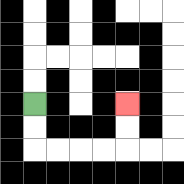{'start': '[1, 4]', 'end': '[5, 4]', 'path_directions': 'D,D,R,R,R,R,U,U', 'path_coordinates': '[[1, 4], [1, 5], [1, 6], [2, 6], [3, 6], [4, 6], [5, 6], [5, 5], [5, 4]]'}